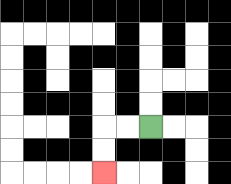{'start': '[6, 5]', 'end': '[4, 7]', 'path_directions': 'L,L,D,D', 'path_coordinates': '[[6, 5], [5, 5], [4, 5], [4, 6], [4, 7]]'}